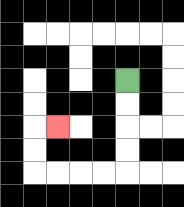{'start': '[5, 3]', 'end': '[2, 5]', 'path_directions': 'D,D,D,D,L,L,L,L,U,U,R', 'path_coordinates': '[[5, 3], [5, 4], [5, 5], [5, 6], [5, 7], [4, 7], [3, 7], [2, 7], [1, 7], [1, 6], [1, 5], [2, 5]]'}